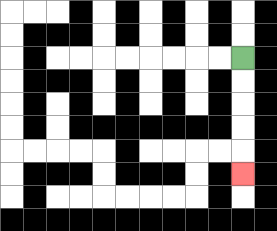{'start': '[10, 2]', 'end': '[10, 7]', 'path_directions': 'D,D,D,D,D', 'path_coordinates': '[[10, 2], [10, 3], [10, 4], [10, 5], [10, 6], [10, 7]]'}